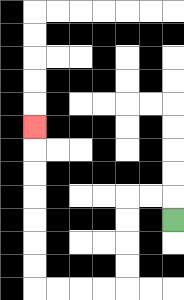{'start': '[7, 9]', 'end': '[1, 5]', 'path_directions': 'U,L,L,D,D,D,D,L,L,L,L,U,U,U,U,U,U,U', 'path_coordinates': '[[7, 9], [7, 8], [6, 8], [5, 8], [5, 9], [5, 10], [5, 11], [5, 12], [4, 12], [3, 12], [2, 12], [1, 12], [1, 11], [1, 10], [1, 9], [1, 8], [1, 7], [1, 6], [1, 5]]'}